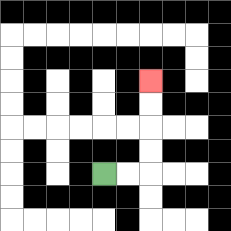{'start': '[4, 7]', 'end': '[6, 3]', 'path_directions': 'R,R,U,U,U,U', 'path_coordinates': '[[4, 7], [5, 7], [6, 7], [6, 6], [6, 5], [6, 4], [6, 3]]'}